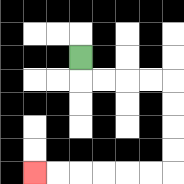{'start': '[3, 2]', 'end': '[1, 7]', 'path_directions': 'D,R,R,R,R,D,D,D,D,L,L,L,L,L,L', 'path_coordinates': '[[3, 2], [3, 3], [4, 3], [5, 3], [6, 3], [7, 3], [7, 4], [7, 5], [7, 6], [7, 7], [6, 7], [5, 7], [4, 7], [3, 7], [2, 7], [1, 7]]'}